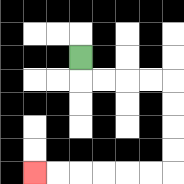{'start': '[3, 2]', 'end': '[1, 7]', 'path_directions': 'D,R,R,R,R,D,D,D,D,L,L,L,L,L,L', 'path_coordinates': '[[3, 2], [3, 3], [4, 3], [5, 3], [6, 3], [7, 3], [7, 4], [7, 5], [7, 6], [7, 7], [6, 7], [5, 7], [4, 7], [3, 7], [2, 7], [1, 7]]'}